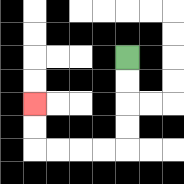{'start': '[5, 2]', 'end': '[1, 4]', 'path_directions': 'D,D,D,D,L,L,L,L,U,U', 'path_coordinates': '[[5, 2], [5, 3], [5, 4], [5, 5], [5, 6], [4, 6], [3, 6], [2, 6], [1, 6], [1, 5], [1, 4]]'}